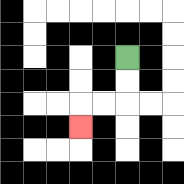{'start': '[5, 2]', 'end': '[3, 5]', 'path_directions': 'D,D,L,L,D', 'path_coordinates': '[[5, 2], [5, 3], [5, 4], [4, 4], [3, 4], [3, 5]]'}